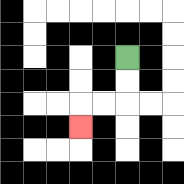{'start': '[5, 2]', 'end': '[3, 5]', 'path_directions': 'D,D,L,L,D', 'path_coordinates': '[[5, 2], [5, 3], [5, 4], [4, 4], [3, 4], [3, 5]]'}